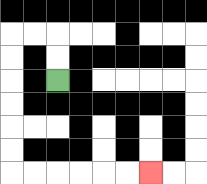{'start': '[2, 3]', 'end': '[6, 7]', 'path_directions': 'U,U,L,L,D,D,D,D,D,D,R,R,R,R,R,R', 'path_coordinates': '[[2, 3], [2, 2], [2, 1], [1, 1], [0, 1], [0, 2], [0, 3], [0, 4], [0, 5], [0, 6], [0, 7], [1, 7], [2, 7], [3, 7], [4, 7], [5, 7], [6, 7]]'}